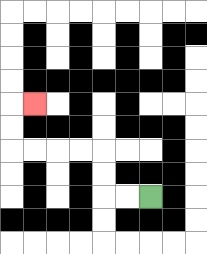{'start': '[6, 8]', 'end': '[1, 4]', 'path_directions': 'L,L,U,U,L,L,L,L,U,U,R', 'path_coordinates': '[[6, 8], [5, 8], [4, 8], [4, 7], [4, 6], [3, 6], [2, 6], [1, 6], [0, 6], [0, 5], [0, 4], [1, 4]]'}